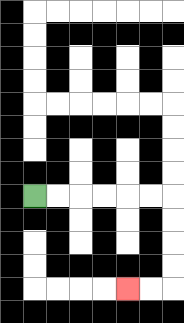{'start': '[1, 8]', 'end': '[5, 12]', 'path_directions': 'R,R,R,R,R,R,D,D,D,D,L,L', 'path_coordinates': '[[1, 8], [2, 8], [3, 8], [4, 8], [5, 8], [6, 8], [7, 8], [7, 9], [7, 10], [7, 11], [7, 12], [6, 12], [5, 12]]'}